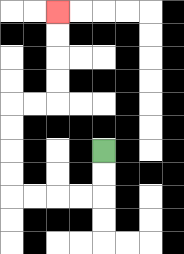{'start': '[4, 6]', 'end': '[2, 0]', 'path_directions': 'D,D,L,L,L,L,U,U,U,U,R,R,U,U,U,U', 'path_coordinates': '[[4, 6], [4, 7], [4, 8], [3, 8], [2, 8], [1, 8], [0, 8], [0, 7], [0, 6], [0, 5], [0, 4], [1, 4], [2, 4], [2, 3], [2, 2], [2, 1], [2, 0]]'}